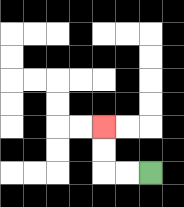{'start': '[6, 7]', 'end': '[4, 5]', 'path_directions': 'L,L,U,U', 'path_coordinates': '[[6, 7], [5, 7], [4, 7], [4, 6], [4, 5]]'}